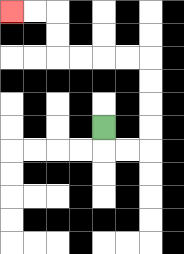{'start': '[4, 5]', 'end': '[0, 0]', 'path_directions': 'D,R,R,U,U,U,U,L,L,L,L,U,U,L,L', 'path_coordinates': '[[4, 5], [4, 6], [5, 6], [6, 6], [6, 5], [6, 4], [6, 3], [6, 2], [5, 2], [4, 2], [3, 2], [2, 2], [2, 1], [2, 0], [1, 0], [0, 0]]'}